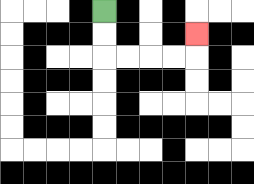{'start': '[4, 0]', 'end': '[8, 1]', 'path_directions': 'D,D,R,R,R,R,U', 'path_coordinates': '[[4, 0], [4, 1], [4, 2], [5, 2], [6, 2], [7, 2], [8, 2], [8, 1]]'}